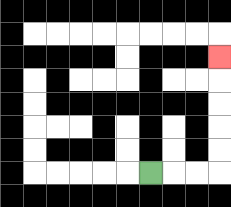{'start': '[6, 7]', 'end': '[9, 2]', 'path_directions': 'R,R,R,U,U,U,U,U', 'path_coordinates': '[[6, 7], [7, 7], [8, 7], [9, 7], [9, 6], [9, 5], [9, 4], [9, 3], [9, 2]]'}